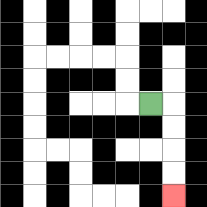{'start': '[6, 4]', 'end': '[7, 8]', 'path_directions': 'R,D,D,D,D', 'path_coordinates': '[[6, 4], [7, 4], [7, 5], [7, 6], [7, 7], [7, 8]]'}